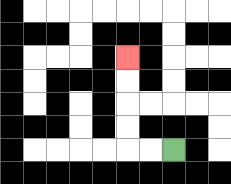{'start': '[7, 6]', 'end': '[5, 2]', 'path_directions': 'L,L,U,U,U,U', 'path_coordinates': '[[7, 6], [6, 6], [5, 6], [5, 5], [5, 4], [5, 3], [5, 2]]'}